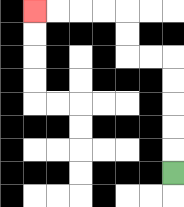{'start': '[7, 7]', 'end': '[1, 0]', 'path_directions': 'U,U,U,U,U,L,L,U,U,L,L,L,L', 'path_coordinates': '[[7, 7], [7, 6], [7, 5], [7, 4], [7, 3], [7, 2], [6, 2], [5, 2], [5, 1], [5, 0], [4, 0], [3, 0], [2, 0], [1, 0]]'}